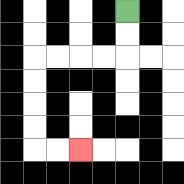{'start': '[5, 0]', 'end': '[3, 6]', 'path_directions': 'D,D,L,L,L,L,D,D,D,D,R,R', 'path_coordinates': '[[5, 0], [5, 1], [5, 2], [4, 2], [3, 2], [2, 2], [1, 2], [1, 3], [1, 4], [1, 5], [1, 6], [2, 6], [3, 6]]'}